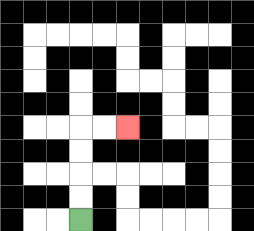{'start': '[3, 9]', 'end': '[5, 5]', 'path_directions': 'U,U,U,U,R,R', 'path_coordinates': '[[3, 9], [3, 8], [3, 7], [3, 6], [3, 5], [4, 5], [5, 5]]'}